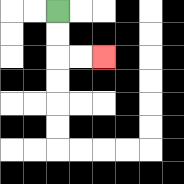{'start': '[2, 0]', 'end': '[4, 2]', 'path_directions': 'D,D,R,R', 'path_coordinates': '[[2, 0], [2, 1], [2, 2], [3, 2], [4, 2]]'}